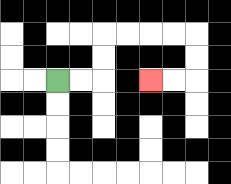{'start': '[2, 3]', 'end': '[6, 3]', 'path_directions': 'R,R,U,U,R,R,R,R,D,D,L,L', 'path_coordinates': '[[2, 3], [3, 3], [4, 3], [4, 2], [4, 1], [5, 1], [6, 1], [7, 1], [8, 1], [8, 2], [8, 3], [7, 3], [6, 3]]'}